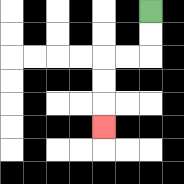{'start': '[6, 0]', 'end': '[4, 5]', 'path_directions': 'D,D,L,L,D,D,D', 'path_coordinates': '[[6, 0], [6, 1], [6, 2], [5, 2], [4, 2], [4, 3], [4, 4], [4, 5]]'}